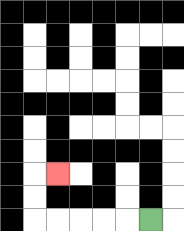{'start': '[6, 9]', 'end': '[2, 7]', 'path_directions': 'L,L,L,L,L,U,U,R', 'path_coordinates': '[[6, 9], [5, 9], [4, 9], [3, 9], [2, 9], [1, 9], [1, 8], [1, 7], [2, 7]]'}